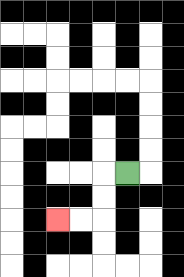{'start': '[5, 7]', 'end': '[2, 9]', 'path_directions': 'L,D,D,L,L', 'path_coordinates': '[[5, 7], [4, 7], [4, 8], [4, 9], [3, 9], [2, 9]]'}